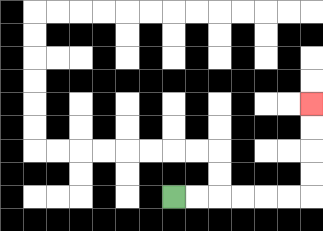{'start': '[7, 8]', 'end': '[13, 4]', 'path_directions': 'R,R,R,R,R,R,U,U,U,U', 'path_coordinates': '[[7, 8], [8, 8], [9, 8], [10, 8], [11, 8], [12, 8], [13, 8], [13, 7], [13, 6], [13, 5], [13, 4]]'}